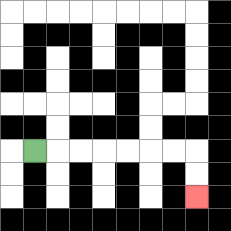{'start': '[1, 6]', 'end': '[8, 8]', 'path_directions': 'R,R,R,R,R,R,R,D,D', 'path_coordinates': '[[1, 6], [2, 6], [3, 6], [4, 6], [5, 6], [6, 6], [7, 6], [8, 6], [8, 7], [8, 8]]'}